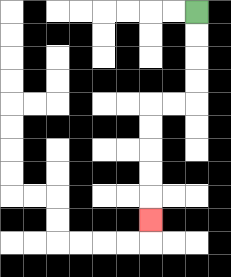{'start': '[8, 0]', 'end': '[6, 9]', 'path_directions': 'D,D,D,D,L,L,D,D,D,D,D', 'path_coordinates': '[[8, 0], [8, 1], [8, 2], [8, 3], [8, 4], [7, 4], [6, 4], [6, 5], [6, 6], [6, 7], [6, 8], [6, 9]]'}